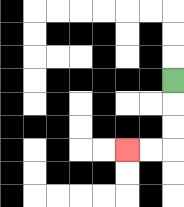{'start': '[7, 3]', 'end': '[5, 6]', 'path_directions': 'D,D,D,L,L', 'path_coordinates': '[[7, 3], [7, 4], [7, 5], [7, 6], [6, 6], [5, 6]]'}